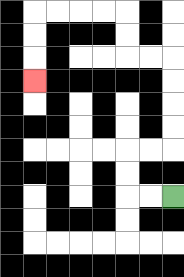{'start': '[7, 8]', 'end': '[1, 3]', 'path_directions': 'L,L,U,U,R,R,U,U,U,U,L,L,U,U,L,L,L,L,D,D,D', 'path_coordinates': '[[7, 8], [6, 8], [5, 8], [5, 7], [5, 6], [6, 6], [7, 6], [7, 5], [7, 4], [7, 3], [7, 2], [6, 2], [5, 2], [5, 1], [5, 0], [4, 0], [3, 0], [2, 0], [1, 0], [1, 1], [1, 2], [1, 3]]'}